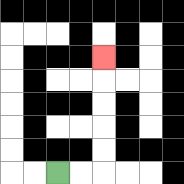{'start': '[2, 7]', 'end': '[4, 2]', 'path_directions': 'R,R,U,U,U,U,U', 'path_coordinates': '[[2, 7], [3, 7], [4, 7], [4, 6], [4, 5], [4, 4], [4, 3], [4, 2]]'}